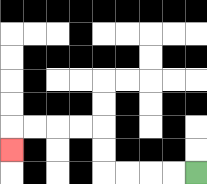{'start': '[8, 7]', 'end': '[0, 6]', 'path_directions': 'L,L,L,L,U,U,L,L,L,L,D', 'path_coordinates': '[[8, 7], [7, 7], [6, 7], [5, 7], [4, 7], [4, 6], [4, 5], [3, 5], [2, 5], [1, 5], [0, 5], [0, 6]]'}